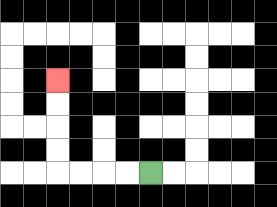{'start': '[6, 7]', 'end': '[2, 3]', 'path_directions': 'L,L,L,L,U,U,U,U', 'path_coordinates': '[[6, 7], [5, 7], [4, 7], [3, 7], [2, 7], [2, 6], [2, 5], [2, 4], [2, 3]]'}